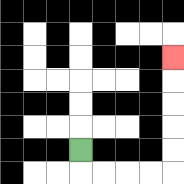{'start': '[3, 6]', 'end': '[7, 2]', 'path_directions': 'D,R,R,R,R,U,U,U,U,U', 'path_coordinates': '[[3, 6], [3, 7], [4, 7], [5, 7], [6, 7], [7, 7], [7, 6], [7, 5], [7, 4], [7, 3], [7, 2]]'}